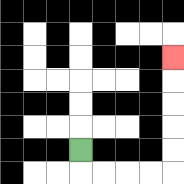{'start': '[3, 6]', 'end': '[7, 2]', 'path_directions': 'D,R,R,R,R,U,U,U,U,U', 'path_coordinates': '[[3, 6], [3, 7], [4, 7], [5, 7], [6, 7], [7, 7], [7, 6], [7, 5], [7, 4], [7, 3], [7, 2]]'}